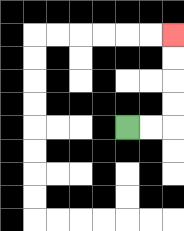{'start': '[5, 5]', 'end': '[7, 1]', 'path_directions': 'R,R,U,U,U,U', 'path_coordinates': '[[5, 5], [6, 5], [7, 5], [7, 4], [7, 3], [7, 2], [7, 1]]'}